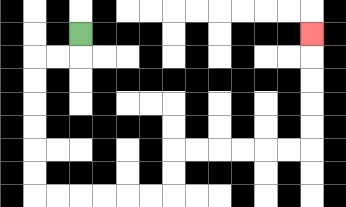{'start': '[3, 1]', 'end': '[13, 1]', 'path_directions': 'D,L,L,D,D,D,D,D,D,R,R,R,R,R,R,U,U,R,R,R,R,R,R,U,U,U,U,U', 'path_coordinates': '[[3, 1], [3, 2], [2, 2], [1, 2], [1, 3], [1, 4], [1, 5], [1, 6], [1, 7], [1, 8], [2, 8], [3, 8], [4, 8], [5, 8], [6, 8], [7, 8], [7, 7], [7, 6], [8, 6], [9, 6], [10, 6], [11, 6], [12, 6], [13, 6], [13, 5], [13, 4], [13, 3], [13, 2], [13, 1]]'}